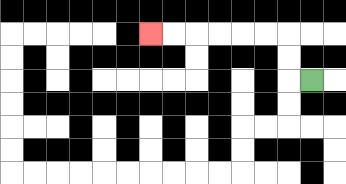{'start': '[13, 3]', 'end': '[6, 1]', 'path_directions': 'L,U,U,L,L,L,L,L,L', 'path_coordinates': '[[13, 3], [12, 3], [12, 2], [12, 1], [11, 1], [10, 1], [9, 1], [8, 1], [7, 1], [6, 1]]'}